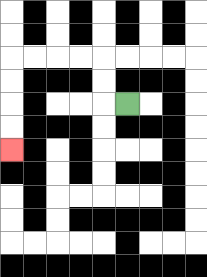{'start': '[5, 4]', 'end': '[0, 6]', 'path_directions': 'L,U,U,L,L,L,L,D,D,D,D', 'path_coordinates': '[[5, 4], [4, 4], [4, 3], [4, 2], [3, 2], [2, 2], [1, 2], [0, 2], [0, 3], [0, 4], [0, 5], [0, 6]]'}